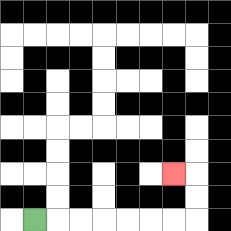{'start': '[1, 9]', 'end': '[7, 7]', 'path_directions': 'R,R,R,R,R,R,R,U,U,L', 'path_coordinates': '[[1, 9], [2, 9], [3, 9], [4, 9], [5, 9], [6, 9], [7, 9], [8, 9], [8, 8], [8, 7], [7, 7]]'}